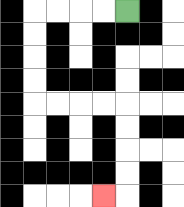{'start': '[5, 0]', 'end': '[4, 8]', 'path_directions': 'L,L,L,L,D,D,D,D,R,R,R,R,D,D,D,D,L', 'path_coordinates': '[[5, 0], [4, 0], [3, 0], [2, 0], [1, 0], [1, 1], [1, 2], [1, 3], [1, 4], [2, 4], [3, 4], [4, 4], [5, 4], [5, 5], [5, 6], [5, 7], [5, 8], [4, 8]]'}